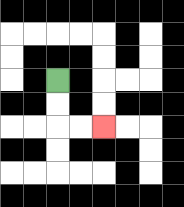{'start': '[2, 3]', 'end': '[4, 5]', 'path_directions': 'D,D,R,R', 'path_coordinates': '[[2, 3], [2, 4], [2, 5], [3, 5], [4, 5]]'}